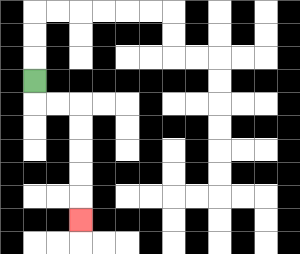{'start': '[1, 3]', 'end': '[3, 9]', 'path_directions': 'D,R,R,D,D,D,D,D', 'path_coordinates': '[[1, 3], [1, 4], [2, 4], [3, 4], [3, 5], [3, 6], [3, 7], [3, 8], [3, 9]]'}